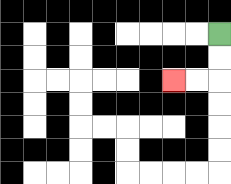{'start': '[9, 1]', 'end': '[7, 3]', 'path_directions': 'D,D,L,L', 'path_coordinates': '[[9, 1], [9, 2], [9, 3], [8, 3], [7, 3]]'}